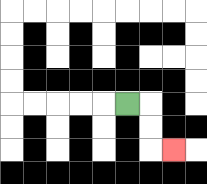{'start': '[5, 4]', 'end': '[7, 6]', 'path_directions': 'R,D,D,R', 'path_coordinates': '[[5, 4], [6, 4], [6, 5], [6, 6], [7, 6]]'}